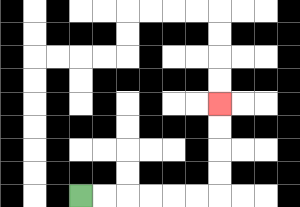{'start': '[3, 8]', 'end': '[9, 4]', 'path_directions': 'R,R,R,R,R,R,U,U,U,U', 'path_coordinates': '[[3, 8], [4, 8], [5, 8], [6, 8], [7, 8], [8, 8], [9, 8], [9, 7], [9, 6], [9, 5], [9, 4]]'}